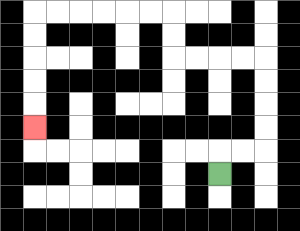{'start': '[9, 7]', 'end': '[1, 5]', 'path_directions': 'U,R,R,U,U,U,U,L,L,L,L,U,U,L,L,L,L,L,L,D,D,D,D,D', 'path_coordinates': '[[9, 7], [9, 6], [10, 6], [11, 6], [11, 5], [11, 4], [11, 3], [11, 2], [10, 2], [9, 2], [8, 2], [7, 2], [7, 1], [7, 0], [6, 0], [5, 0], [4, 0], [3, 0], [2, 0], [1, 0], [1, 1], [1, 2], [1, 3], [1, 4], [1, 5]]'}